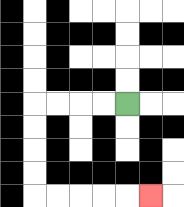{'start': '[5, 4]', 'end': '[6, 8]', 'path_directions': 'L,L,L,L,D,D,D,D,R,R,R,R,R', 'path_coordinates': '[[5, 4], [4, 4], [3, 4], [2, 4], [1, 4], [1, 5], [1, 6], [1, 7], [1, 8], [2, 8], [3, 8], [4, 8], [5, 8], [6, 8]]'}